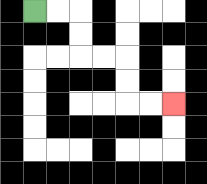{'start': '[1, 0]', 'end': '[7, 4]', 'path_directions': 'R,R,D,D,R,R,D,D,R,R', 'path_coordinates': '[[1, 0], [2, 0], [3, 0], [3, 1], [3, 2], [4, 2], [5, 2], [5, 3], [5, 4], [6, 4], [7, 4]]'}